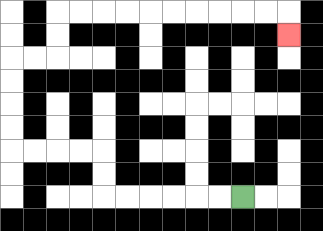{'start': '[10, 8]', 'end': '[12, 1]', 'path_directions': 'L,L,L,L,L,L,U,U,L,L,L,L,U,U,U,U,R,R,U,U,R,R,R,R,R,R,R,R,R,R,D', 'path_coordinates': '[[10, 8], [9, 8], [8, 8], [7, 8], [6, 8], [5, 8], [4, 8], [4, 7], [4, 6], [3, 6], [2, 6], [1, 6], [0, 6], [0, 5], [0, 4], [0, 3], [0, 2], [1, 2], [2, 2], [2, 1], [2, 0], [3, 0], [4, 0], [5, 0], [6, 0], [7, 0], [8, 0], [9, 0], [10, 0], [11, 0], [12, 0], [12, 1]]'}